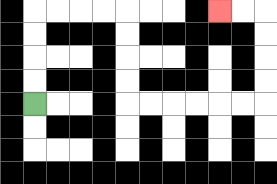{'start': '[1, 4]', 'end': '[9, 0]', 'path_directions': 'U,U,U,U,R,R,R,R,D,D,D,D,R,R,R,R,R,R,U,U,U,U,L,L', 'path_coordinates': '[[1, 4], [1, 3], [1, 2], [1, 1], [1, 0], [2, 0], [3, 0], [4, 0], [5, 0], [5, 1], [5, 2], [5, 3], [5, 4], [6, 4], [7, 4], [8, 4], [9, 4], [10, 4], [11, 4], [11, 3], [11, 2], [11, 1], [11, 0], [10, 0], [9, 0]]'}